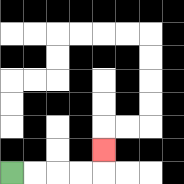{'start': '[0, 7]', 'end': '[4, 6]', 'path_directions': 'R,R,R,R,U', 'path_coordinates': '[[0, 7], [1, 7], [2, 7], [3, 7], [4, 7], [4, 6]]'}